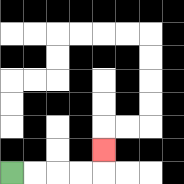{'start': '[0, 7]', 'end': '[4, 6]', 'path_directions': 'R,R,R,R,U', 'path_coordinates': '[[0, 7], [1, 7], [2, 7], [3, 7], [4, 7], [4, 6]]'}